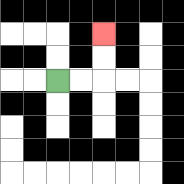{'start': '[2, 3]', 'end': '[4, 1]', 'path_directions': 'R,R,U,U', 'path_coordinates': '[[2, 3], [3, 3], [4, 3], [4, 2], [4, 1]]'}